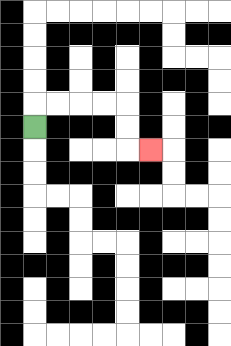{'start': '[1, 5]', 'end': '[6, 6]', 'path_directions': 'U,R,R,R,R,D,D,R', 'path_coordinates': '[[1, 5], [1, 4], [2, 4], [3, 4], [4, 4], [5, 4], [5, 5], [5, 6], [6, 6]]'}